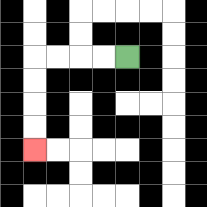{'start': '[5, 2]', 'end': '[1, 6]', 'path_directions': 'L,L,L,L,D,D,D,D', 'path_coordinates': '[[5, 2], [4, 2], [3, 2], [2, 2], [1, 2], [1, 3], [1, 4], [1, 5], [1, 6]]'}